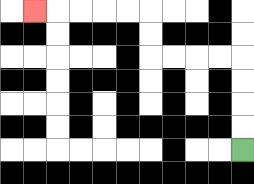{'start': '[10, 6]', 'end': '[1, 0]', 'path_directions': 'U,U,U,U,L,L,L,L,U,U,L,L,L,L,L', 'path_coordinates': '[[10, 6], [10, 5], [10, 4], [10, 3], [10, 2], [9, 2], [8, 2], [7, 2], [6, 2], [6, 1], [6, 0], [5, 0], [4, 0], [3, 0], [2, 0], [1, 0]]'}